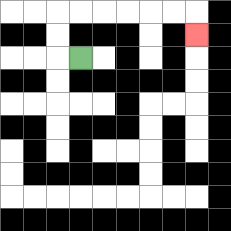{'start': '[3, 2]', 'end': '[8, 1]', 'path_directions': 'L,U,U,R,R,R,R,R,R,D', 'path_coordinates': '[[3, 2], [2, 2], [2, 1], [2, 0], [3, 0], [4, 0], [5, 0], [6, 0], [7, 0], [8, 0], [8, 1]]'}